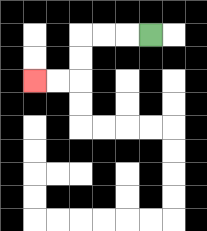{'start': '[6, 1]', 'end': '[1, 3]', 'path_directions': 'L,L,L,D,D,L,L', 'path_coordinates': '[[6, 1], [5, 1], [4, 1], [3, 1], [3, 2], [3, 3], [2, 3], [1, 3]]'}